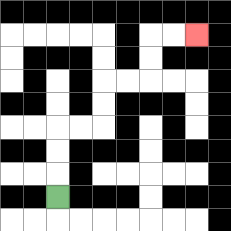{'start': '[2, 8]', 'end': '[8, 1]', 'path_directions': 'U,U,U,R,R,U,U,R,R,U,U,R,R', 'path_coordinates': '[[2, 8], [2, 7], [2, 6], [2, 5], [3, 5], [4, 5], [4, 4], [4, 3], [5, 3], [6, 3], [6, 2], [6, 1], [7, 1], [8, 1]]'}